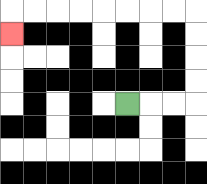{'start': '[5, 4]', 'end': '[0, 1]', 'path_directions': 'R,R,R,U,U,U,U,L,L,L,L,L,L,L,L,D', 'path_coordinates': '[[5, 4], [6, 4], [7, 4], [8, 4], [8, 3], [8, 2], [8, 1], [8, 0], [7, 0], [6, 0], [5, 0], [4, 0], [3, 0], [2, 0], [1, 0], [0, 0], [0, 1]]'}